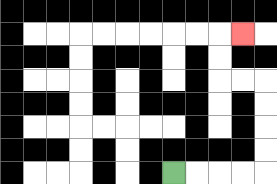{'start': '[7, 7]', 'end': '[10, 1]', 'path_directions': 'R,R,R,R,U,U,U,U,L,L,U,U,R', 'path_coordinates': '[[7, 7], [8, 7], [9, 7], [10, 7], [11, 7], [11, 6], [11, 5], [11, 4], [11, 3], [10, 3], [9, 3], [9, 2], [9, 1], [10, 1]]'}